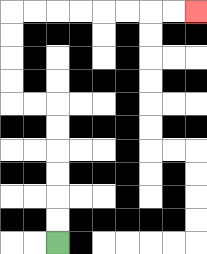{'start': '[2, 10]', 'end': '[8, 0]', 'path_directions': 'U,U,U,U,U,U,L,L,U,U,U,U,R,R,R,R,R,R,R,R', 'path_coordinates': '[[2, 10], [2, 9], [2, 8], [2, 7], [2, 6], [2, 5], [2, 4], [1, 4], [0, 4], [0, 3], [0, 2], [0, 1], [0, 0], [1, 0], [2, 0], [3, 0], [4, 0], [5, 0], [6, 0], [7, 0], [8, 0]]'}